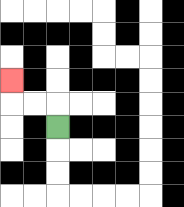{'start': '[2, 5]', 'end': '[0, 3]', 'path_directions': 'U,L,L,U', 'path_coordinates': '[[2, 5], [2, 4], [1, 4], [0, 4], [0, 3]]'}